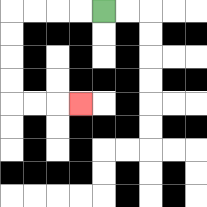{'start': '[4, 0]', 'end': '[3, 4]', 'path_directions': 'L,L,L,L,D,D,D,D,R,R,R', 'path_coordinates': '[[4, 0], [3, 0], [2, 0], [1, 0], [0, 0], [0, 1], [0, 2], [0, 3], [0, 4], [1, 4], [2, 4], [3, 4]]'}